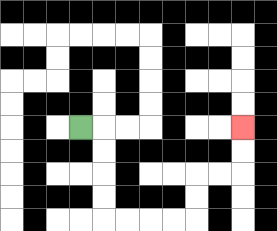{'start': '[3, 5]', 'end': '[10, 5]', 'path_directions': 'R,D,D,D,D,R,R,R,R,U,U,R,R,U,U', 'path_coordinates': '[[3, 5], [4, 5], [4, 6], [4, 7], [4, 8], [4, 9], [5, 9], [6, 9], [7, 9], [8, 9], [8, 8], [8, 7], [9, 7], [10, 7], [10, 6], [10, 5]]'}